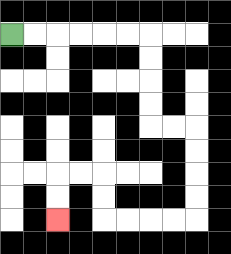{'start': '[0, 1]', 'end': '[2, 9]', 'path_directions': 'R,R,R,R,R,R,D,D,D,D,R,R,D,D,D,D,L,L,L,L,U,U,L,L,D,D', 'path_coordinates': '[[0, 1], [1, 1], [2, 1], [3, 1], [4, 1], [5, 1], [6, 1], [6, 2], [6, 3], [6, 4], [6, 5], [7, 5], [8, 5], [8, 6], [8, 7], [8, 8], [8, 9], [7, 9], [6, 9], [5, 9], [4, 9], [4, 8], [4, 7], [3, 7], [2, 7], [2, 8], [2, 9]]'}